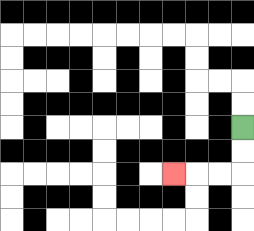{'start': '[10, 5]', 'end': '[7, 7]', 'path_directions': 'D,D,L,L,L', 'path_coordinates': '[[10, 5], [10, 6], [10, 7], [9, 7], [8, 7], [7, 7]]'}